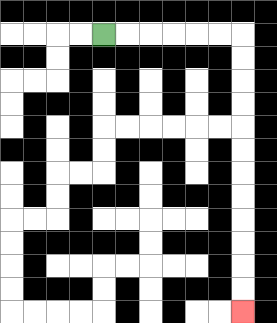{'start': '[4, 1]', 'end': '[10, 13]', 'path_directions': 'R,R,R,R,R,R,D,D,D,D,D,D,D,D,D,D,D,D', 'path_coordinates': '[[4, 1], [5, 1], [6, 1], [7, 1], [8, 1], [9, 1], [10, 1], [10, 2], [10, 3], [10, 4], [10, 5], [10, 6], [10, 7], [10, 8], [10, 9], [10, 10], [10, 11], [10, 12], [10, 13]]'}